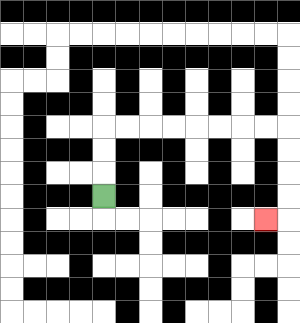{'start': '[4, 8]', 'end': '[11, 9]', 'path_directions': 'U,U,U,R,R,R,R,R,R,R,R,D,D,D,D,L', 'path_coordinates': '[[4, 8], [4, 7], [4, 6], [4, 5], [5, 5], [6, 5], [7, 5], [8, 5], [9, 5], [10, 5], [11, 5], [12, 5], [12, 6], [12, 7], [12, 8], [12, 9], [11, 9]]'}